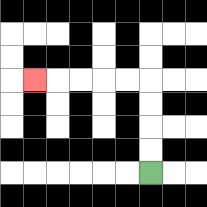{'start': '[6, 7]', 'end': '[1, 3]', 'path_directions': 'U,U,U,U,L,L,L,L,L', 'path_coordinates': '[[6, 7], [6, 6], [6, 5], [6, 4], [6, 3], [5, 3], [4, 3], [3, 3], [2, 3], [1, 3]]'}